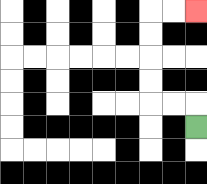{'start': '[8, 5]', 'end': '[8, 0]', 'path_directions': 'U,L,L,U,U,U,U,R,R', 'path_coordinates': '[[8, 5], [8, 4], [7, 4], [6, 4], [6, 3], [6, 2], [6, 1], [6, 0], [7, 0], [8, 0]]'}